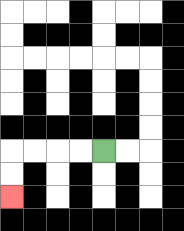{'start': '[4, 6]', 'end': '[0, 8]', 'path_directions': 'L,L,L,L,D,D', 'path_coordinates': '[[4, 6], [3, 6], [2, 6], [1, 6], [0, 6], [0, 7], [0, 8]]'}